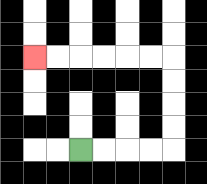{'start': '[3, 6]', 'end': '[1, 2]', 'path_directions': 'R,R,R,R,U,U,U,U,L,L,L,L,L,L', 'path_coordinates': '[[3, 6], [4, 6], [5, 6], [6, 6], [7, 6], [7, 5], [7, 4], [7, 3], [7, 2], [6, 2], [5, 2], [4, 2], [3, 2], [2, 2], [1, 2]]'}